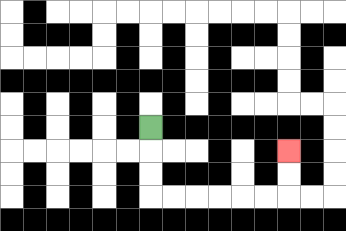{'start': '[6, 5]', 'end': '[12, 6]', 'path_directions': 'D,D,D,R,R,R,R,R,R,U,U', 'path_coordinates': '[[6, 5], [6, 6], [6, 7], [6, 8], [7, 8], [8, 8], [9, 8], [10, 8], [11, 8], [12, 8], [12, 7], [12, 6]]'}